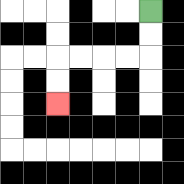{'start': '[6, 0]', 'end': '[2, 4]', 'path_directions': 'D,D,L,L,L,L,D,D', 'path_coordinates': '[[6, 0], [6, 1], [6, 2], [5, 2], [4, 2], [3, 2], [2, 2], [2, 3], [2, 4]]'}